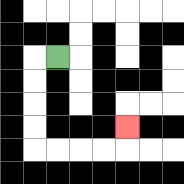{'start': '[2, 2]', 'end': '[5, 5]', 'path_directions': 'L,D,D,D,D,R,R,R,R,U', 'path_coordinates': '[[2, 2], [1, 2], [1, 3], [1, 4], [1, 5], [1, 6], [2, 6], [3, 6], [4, 6], [5, 6], [5, 5]]'}